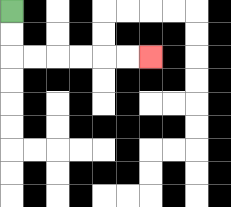{'start': '[0, 0]', 'end': '[6, 2]', 'path_directions': 'D,D,R,R,R,R,R,R', 'path_coordinates': '[[0, 0], [0, 1], [0, 2], [1, 2], [2, 2], [3, 2], [4, 2], [5, 2], [6, 2]]'}